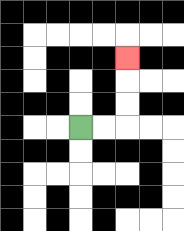{'start': '[3, 5]', 'end': '[5, 2]', 'path_directions': 'R,R,U,U,U', 'path_coordinates': '[[3, 5], [4, 5], [5, 5], [5, 4], [5, 3], [5, 2]]'}